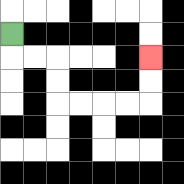{'start': '[0, 1]', 'end': '[6, 2]', 'path_directions': 'D,R,R,D,D,R,R,R,R,U,U', 'path_coordinates': '[[0, 1], [0, 2], [1, 2], [2, 2], [2, 3], [2, 4], [3, 4], [4, 4], [5, 4], [6, 4], [6, 3], [6, 2]]'}